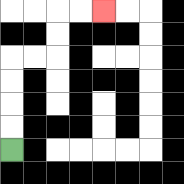{'start': '[0, 6]', 'end': '[4, 0]', 'path_directions': 'U,U,U,U,R,R,U,U,R,R', 'path_coordinates': '[[0, 6], [0, 5], [0, 4], [0, 3], [0, 2], [1, 2], [2, 2], [2, 1], [2, 0], [3, 0], [4, 0]]'}